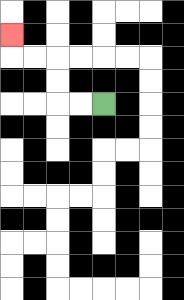{'start': '[4, 4]', 'end': '[0, 1]', 'path_directions': 'L,L,U,U,L,L,U', 'path_coordinates': '[[4, 4], [3, 4], [2, 4], [2, 3], [2, 2], [1, 2], [0, 2], [0, 1]]'}